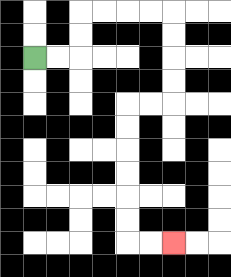{'start': '[1, 2]', 'end': '[7, 10]', 'path_directions': 'R,R,U,U,R,R,R,R,D,D,D,D,L,L,D,D,D,D,D,D,R,R', 'path_coordinates': '[[1, 2], [2, 2], [3, 2], [3, 1], [3, 0], [4, 0], [5, 0], [6, 0], [7, 0], [7, 1], [7, 2], [7, 3], [7, 4], [6, 4], [5, 4], [5, 5], [5, 6], [5, 7], [5, 8], [5, 9], [5, 10], [6, 10], [7, 10]]'}